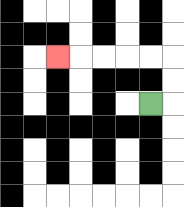{'start': '[6, 4]', 'end': '[2, 2]', 'path_directions': 'R,U,U,L,L,L,L,L', 'path_coordinates': '[[6, 4], [7, 4], [7, 3], [7, 2], [6, 2], [5, 2], [4, 2], [3, 2], [2, 2]]'}